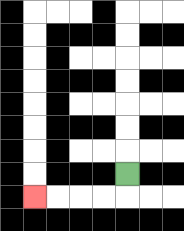{'start': '[5, 7]', 'end': '[1, 8]', 'path_directions': 'D,L,L,L,L', 'path_coordinates': '[[5, 7], [5, 8], [4, 8], [3, 8], [2, 8], [1, 8]]'}